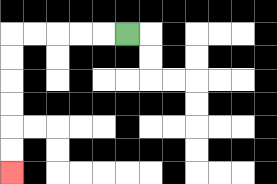{'start': '[5, 1]', 'end': '[0, 7]', 'path_directions': 'L,L,L,L,L,D,D,D,D,D,D', 'path_coordinates': '[[5, 1], [4, 1], [3, 1], [2, 1], [1, 1], [0, 1], [0, 2], [0, 3], [0, 4], [0, 5], [0, 6], [0, 7]]'}